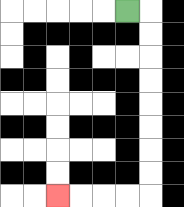{'start': '[5, 0]', 'end': '[2, 8]', 'path_directions': 'R,D,D,D,D,D,D,D,D,L,L,L,L', 'path_coordinates': '[[5, 0], [6, 0], [6, 1], [6, 2], [6, 3], [6, 4], [6, 5], [6, 6], [6, 7], [6, 8], [5, 8], [4, 8], [3, 8], [2, 8]]'}